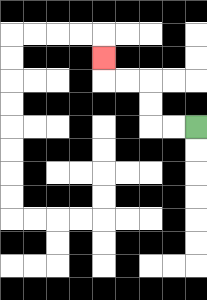{'start': '[8, 5]', 'end': '[4, 2]', 'path_directions': 'L,L,U,U,L,L,U', 'path_coordinates': '[[8, 5], [7, 5], [6, 5], [6, 4], [6, 3], [5, 3], [4, 3], [4, 2]]'}